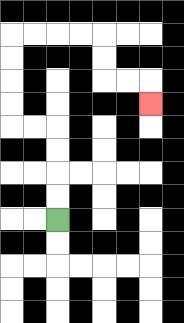{'start': '[2, 9]', 'end': '[6, 4]', 'path_directions': 'U,U,U,U,L,L,U,U,U,U,R,R,R,R,D,D,R,R,D', 'path_coordinates': '[[2, 9], [2, 8], [2, 7], [2, 6], [2, 5], [1, 5], [0, 5], [0, 4], [0, 3], [0, 2], [0, 1], [1, 1], [2, 1], [3, 1], [4, 1], [4, 2], [4, 3], [5, 3], [6, 3], [6, 4]]'}